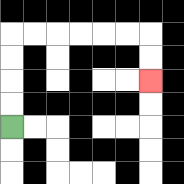{'start': '[0, 5]', 'end': '[6, 3]', 'path_directions': 'U,U,U,U,R,R,R,R,R,R,D,D', 'path_coordinates': '[[0, 5], [0, 4], [0, 3], [0, 2], [0, 1], [1, 1], [2, 1], [3, 1], [4, 1], [5, 1], [6, 1], [6, 2], [6, 3]]'}